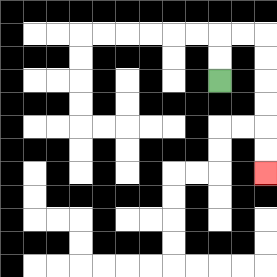{'start': '[9, 3]', 'end': '[11, 7]', 'path_directions': 'U,U,R,R,D,D,D,D,D,D', 'path_coordinates': '[[9, 3], [9, 2], [9, 1], [10, 1], [11, 1], [11, 2], [11, 3], [11, 4], [11, 5], [11, 6], [11, 7]]'}